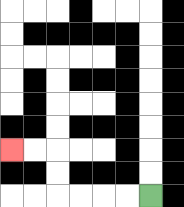{'start': '[6, 8]', 'end': '[0, 6]', 'path_directions': 'L,L,L,L,U,U,L,L', 'path_coordinates': '[[6, 8], [5, 8], [4, 8], [3, 8], [2, 8], [2, 7], [2, 6], [1, 6], [0, 6]]'}